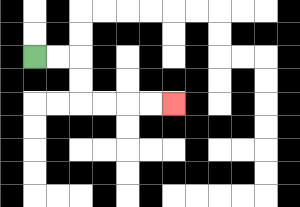{'start': '[1, 2]', 'end': '[7, 4]', 'path_directions': 'R,R,D,D,R,R,R,R', 'path_coordinates': '[[1, 2], [2, 2], [3, 2], [3, 3], [3, 4], [4, 4], [5, 4], [6, 4], [7, 4]]'}